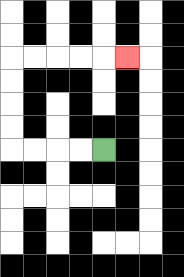{'start': '[4, 6]', 'end': '[5, 2]', 'path_directions': 'L,L,L,L,U,U,U,U,R,R,R,R,R', 'path_coordinates': '[[4, 6], [3, 6], [2, 6], [1, 6], [0, 6], [0, 5], [0, 4], [0, 3], [0, 2], [1, 2], [2, 2], [3, 2], [4, 2], [5, 2]]'}